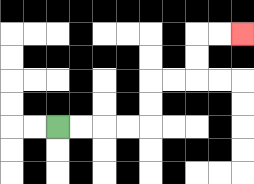{'start': '[2, 5]', 'end': '[10, 1]', 'path_directions': 'R,R,R,R,U,U,R,R,U,U,R,R', 'path_coordinates': '[[2, 5], [3, 5], [4, 5], [5, 5], [6, 5], [6, 4], [6, 3], [7, 3], [8, 3], [8, 2], [8, 1], [9, 1], [10, 1]]'}